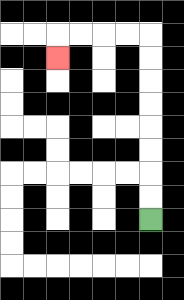{'start': '[6, 9]', 'end': '[2, 2]', 'path_directions': 'U,U,U,U,U,U,U,U,L,L,L,L,D', 'path_coordinates': '[[6, 9], [6, 8], [6, 7], [6, 6], [6, 5], [6, 4], [6, 3], [6, 2], [6, 1], [5, 1], [4, 1], [3, 1], [2, 1], [2, 2]]'}